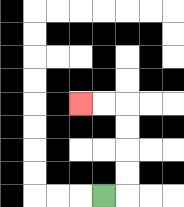{'start': '[4, 8]', 'end': '[3, 4]', 'path_directions': 'R,U,U,U,U,L,L', 'path_coordinates': '[[4, 8], [5, 8], [5, 7], [5, 6], [5, 5], [5, 4], [4, 4], [3, 4]]'}